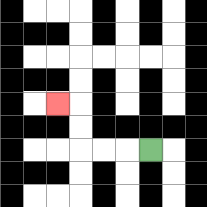{'start': '[6, 6]', 'end': '[2, 4]', 'path_directions': 'L,L,L,U,U,L', 'path_coordinates': '[[6, 6], [5, 6], [4, 6], [3, 6], [3, 5], [3, 4], [2, 4]]'}